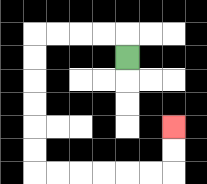{'start': '[5, 2]', 'end': '[7, 5]', 'path_directions': 'U,L,L,L,L,D,D,D,D,D,D,R,R,R,R,R,R,U,U', 'path_coordinates': '[[5, 2], [5, 1], [4, 1], [3, 1], [2, 1], [1, 1], [1, 2], [1, 3], [1, 4], [1, 5], [1, 6], [1, 7], [2, 7], [3, 7], [4, 7], [5, 7], [6, 7], [7, 7], [7, 6], [7, 5]]'}